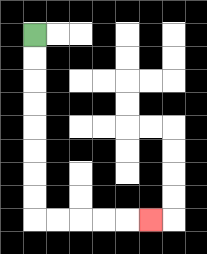{'start': '[1, 1]', 'end': '[6, 9]', 'path_directions': 'D,D,D,D,D,D,D,D,R,R,R,R,R', 'path_coordinates': '[[1, 1], [1, 2], [1, 3], [1, 4], [1, 5], [1, 6], [1, 7], [1, 8], [1, 9], [2, 9], [3, 9], [4, 9], [5, 9], [6, 9]]'}